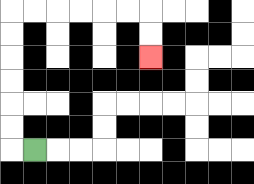{'start': '[1, 6]', 'end': '[6, 2]', 'path_directions': 'L,U,U,U,U,U,U,R,R,R,R,R,R,D,D', 'path_coordinates': '[[1, 6], [0, 6], [0, 5], [0, 4], [0, 3], [0, 2], [0, 1], [0, 0], [1, 0], [2, 0], [3, 0], [4, 0], [5, 0], [6, 0], [6, 1], [6, 2]]'}